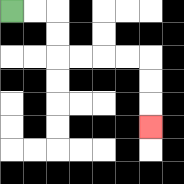{'start': '[0, 0]', 'end': '[6, 5]', 'path_directions': 'R,R,D,D,R,R,R,R,D,D,D', 'path_coordinates': '[[0, 0], [1, 0], [2, 0], [2, 1], [2, 2], [3, 2], [4, 2], [5, 2], [6, 2], [6, 3], [6, 4], [6, 5]]'}